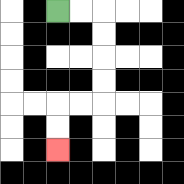{'start': '[2, 0]', 'end': '[2, 6]', 'path_directions': 'R,R,D,D,D,D,L,L,D,D', 'path_coordinates': '[[2, 0], [3, 0], [4, 0], [4, 1], [4, 2], [4, 3], [4, 4], [3, 4], [2, 4], [2, 5], [2, 6]]'}